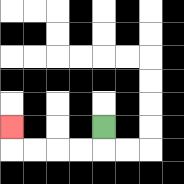{'start': '[4, 5]', 'end': '[0, 5]', 'path_directions': 'D,L,L,L,L,U', 'path_coordinates': '[[4, 5], [4, 6], [3, 6], [2, 6], [1, 6], [0, 6], [0, 5]]'}